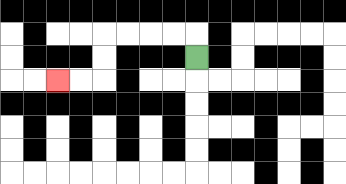{'start': '[8, 2]', 'end': '[2, 3]', 'path_directions': 'U,L,L,L,L,D,D,L,L', 'path_coordinates': '[[8, 2], [8, 1], [7, 1], [6, 1], [5, 1], [4, 1], [4, 2], [4, 3], [3, 3], [2, 3]]'}